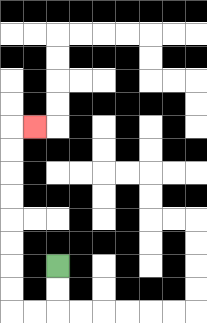{'start': '[2, 11]', 'end': '[1, 5]', 'path_directions': 'D,D,L,L,U,U,U,U,U,U,U,U,R', 'path_coordinates': '[[2, 11], [2, 12], [2, 13], [1, 13], [0, 13], [0, 12], [0, 11], [0, 10], [0, 9], [0, 8], [0, 7], [0, 6], [0, 5], [1, 5]]'}